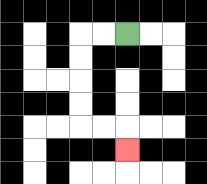{'start': '[5, 1]', 'end': '[5, 6]', 'path_directions': 'L,L,D,D,D,D,R,R,D', 'path_coordinates': '[[5, 1], [4, 1], [3, 1], [3, 2], [3, 3], [3, 4], [3, 5], [4, 5], [5, 5], [5, 6]]'}